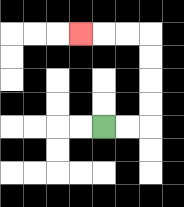{'start': '[4, 5]', 'end': '[3, 1]', 'path_directions': 'R,R,U,U,U,U,L,L,L', 'path_coordinates': '[[4, 5], [5, 5], [6, 5], [6, 4], [6, 3], [6, 2], [6, 1], [5, 1], [4, 1], [3, 1]]'}